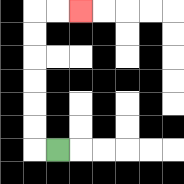{'start': '[2, 6]', 'end': '[3, 0]', 'path_directions': 'L,U,U,U,U,U,U,R,R', 'path_coordinates': '[[2, 6], [1, 6], [1, 5], [1, 4], [1, 3], [1, 2], [1, 1], [1, 0], [2, 0], [3, 0]]'}